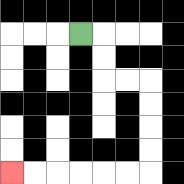{'start': '[3, 1]', 'end': '[0, 7]', 'path_directions': 'R,D,D,R,R,D,D,D,D,L,L,L,L,L,L', 'path_coordinates': '[[3, 1], [4, 1], [4, 2], [4, 3], [5, 3], [6, 3], [6, 4], [6, 5], [6, 6], [6, 7], [5, 7], [4, 7], [3, 7], [2, 7], [1, 7], [0, 7]]'}